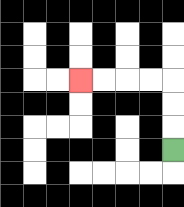{'start': '[7, 6]', 'end': '[3, 3]', 'path_directions': 'U,U,U,L,L,L,L', 'path_coordinates': '[[7, 6], [7, 5], [7, 4], [7, 3], [6, 3], [5, 3], [4, 3], [3, 3]]'}